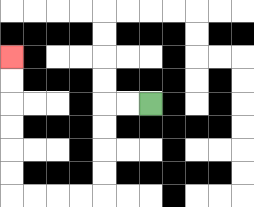{'start': '[6, 4]', 'end': '[0, 2]', 'path_directions': 'L,L,D,D,D,D,L,L,L,L,U,U,U,U,U,U', 'path_coordinates': '[[6, 4], [5, 4], [4, 4], [4, 5], [4, 6], [4, 7], [4, 8], [3, 8], [2, 8], [1, 8], [0, 8], [0, 7], [0, 6], [0, 5], [0, 4], [0, 3], [0, 2]]'}